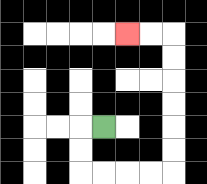{'start': '[4, 5]', 'end': '[5, 1]', 'path_directions': 'L,D,D,R,R,R,R,U,U,U,U,U,U,L,L', 'path_coordinates': '[[4, 5], [3, 5], [3, 6], [3, 7], [4, 7], [5, 7], [6, 7], [7, 7], [7, 6], [7, 5], [7, 4], [7, 3], [7, 2], [7, 1], [6, 1], [5, 1]]'}